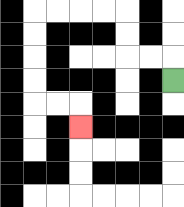{'start': '[7, 3]', 'end': '[3, 5]', 'path_directions': 'U,L,L,U,U,L,L,L,L,D,D,D,D,R,R,D', 'path_coordinates': '[[7, 3], [7, 2], [6, 2], [5, 2], [5, 1], [5, 0], [4, 0], [3, 0], [2, 0], [1, 0], [1, 1], [1, 2], [1, 3], [1, 4], [2, 4], [3, 4], [3, 5]]'}